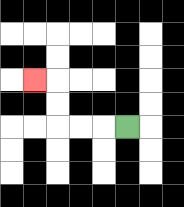{'start': '[5, 5]', 'end': '[1, 3]', 'path_directions': 'L,L,L,U,U,L', 'path_coordinates': '[[5, 5], [4, 5], [3, 5], [2, 5], [2, 4], [2, 3], [1, 3]]'}